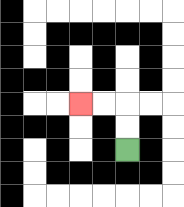{'start': '[5, 6]', 'end': '[3, 4]', 'path_directions': 'U,U,L,L', 'path_coordinates': '[[5, 6], [5, 5], [5, 4], [4, 4], [3, 4]]'}